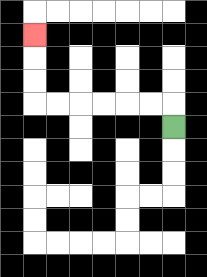{'start': '[7, 5]', 'end': '[1, 1]', 'path_directions': 'U,L,L,L,L,L,L,U,U,U', 'path_coordinates': '[[7, 5], [7, 4], [6, 4], [5, 4], [4, 4], [3, 4], [2, 4], [1, 4], [1, 3], [1, 2], [1, 1]]'}